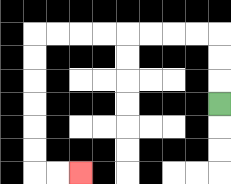{'start': '[9, 4]', 'end': '[3, 7]', 'path_directions': 'U,U,U,L,L,L,L,L,L,L,L,D,D,D,D,D,D,R,R', 'path_coordinates': '[[9, 4], [9, 3], [9, 2], [9, 1], [8, 1], [7, 1], [6, 1], [5, 1], [4, 1], [3, 1], [2, 1], [1, 1], [1, 2], [1, 3], [1, 4], [1, 5], [1, 6], [1, 7], [2, 7], [3, 7]]'}